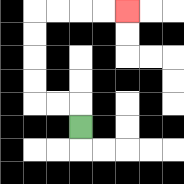{'start': '[3, 5]', 'end': '[5, 0]', 'path_directions': 'U,L,L,U,U,U,U,R,R,R,R', 'path_coordinates': '[[3, 5], [3, 4], [2, 4], [1, 4], [1, 3], [1, 2], [1, 1], [1, 0], [2, 0], [3, 0], [4, 0], [5, 0]]'}